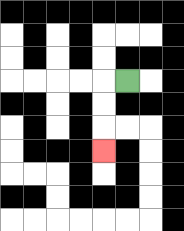{'start': '[5, 3]', 'end': '[4, 6]', 'path_directions': 'L,D,D,D', 'path_coordinates': '[[5, 3], [4, 3], [4, 4], [4, 5], [4, 6]]'}